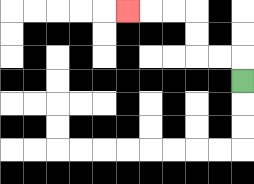{'start': '[10, 3]', 'end': '[5, 0]', 'path_directions': 'U,L,L,U,U,L,L,L', 'path_coordinates': '[[10, 3], [10, 2], [9, 2], [8, 2], [8, 1], [8, 0], [7, 0], [6, 0], [5, 0]]'}